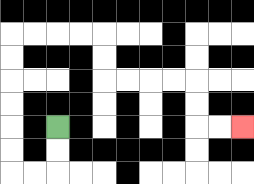{'start': '[2, 5]', 'end': '[10, 5]', 'path_directions': 'D,D,L,L,U,U,U,U,U,U,R,R,R,R,D,D,R,R,R,R,D,D,R,R', 'path_coordinates': '[[2, 5], [2, 6], [2, 7], [1, 7], [0, 7], [0, 6], [0, 5], [0, 4], [0, 3], [0, 2], [0, 1], [1, 1], [2, 1], [3, 1], [4, 1], [4, 2], [4, 3], [5, 3], [6, 3], [7, 3], [8, 3], [8, 4], [8, 5], [9, 5], [10, 5]]'}